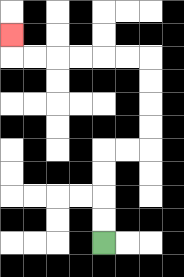{'start': '[4, 10]', 'end': '[0, 1]', 'path_directions': 'U,U,U,U,R,R,U,U,U,U,L,L,L,L,L,L,U', 'path_coordinates': '[[4, 10], [4, 9], [4, 8], [4, 7], [4, 6], [5, 6], [6, 6], [6, 5], [6, 4], [6, 3], [6, 2], [5, 2], [4, 2], [3, 2], [2, 2], [1, 2], [0, 2], [0, 1]]'}